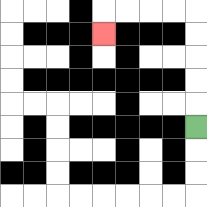{'start': '[8, 5]', 'end': '[4, 1]', 'path_directions': 'U,U,U,U,U,L,L,L,L,D', 'path_coordinates': '[[8, 5], [8, 4], [8, 3], [8, 2], [8, 1], [8, 0], [7, 0], [6, 0], [5, 0], [4, 0], [4, 1]]'}